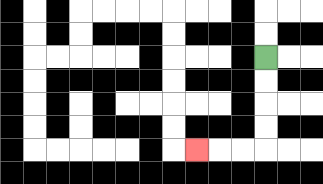{'start': '[11, 2]', 'end': '[8, 6]', 'path_directions': 'D,D,D,D,L,L,L', 'path_coordinates': '[[11, 2], [11, 3], [11, 4], [11, 5], [11, 6], [10, 6], [9, 6], [8, 6]]'}